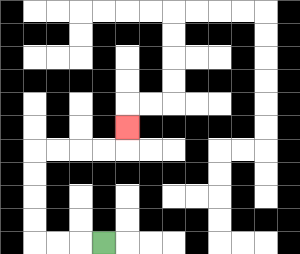{'start': '[4, 10]', 'end': '[5, 5]', 'path_directions': 'L,L,L,U,U,U,U,R,R,R,R,U', 'path_coordinates': '[[4, 10], [3, 10], [2, 10], [1, 10], [1, 9], [1, 8], [1, 7], [1, 6], [2, 6], [3, 6], [4, 6], [5, 6], [5, 5]]'}